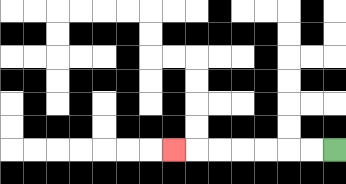{'start': '[14, 6]', 'end': '[7, 6]', 'path_directions': 'L,L,L,L,L,L,L', 'path_coordinates': '[[14, 6], [13, 6], [12, 6], [11, 6], [10, 6], [9, 6], [8, 6], [7, 6]]'}